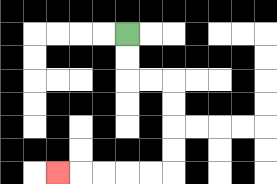{'start': '[5, 1]', 'end': '[2, 7]', 'path_directions': 'D,D,R,R,D,D,D,D,L,L,L,L,L', 'path_coordinates': '[[5, 1], [5, 2], [5, 3], [6, 3], [7, 3], [7, 4], [7, 5], [7, 6], [7, 7], [6, 7], [5, 7], [4, 7], [3, 7], [2, 7]]'}